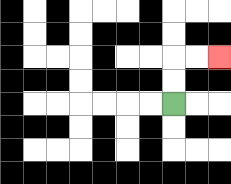{'start': '[7, 4]', 'end': '[9, 2]', 'path_directions': 'U,U,R,R', 'path_coordinates': '[[7, 4], [7, 3], [7, 2], [8, 2], [9, 2]]'}